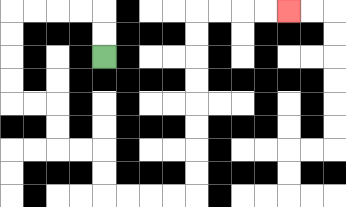{'start': '[4, 2]', 'end': '[12, 0]', 'path_directions': 'U,U,L,L,L,L,D,D,D,D,R,R,D,D,R,R,D,D,R,R,R,R,U,U,U,U,U,U,U,U,R,R,R,R', 'path_coordinates': '[[4, 2], [4, 1], [4, 0], [3, 0], [2, 0], [1, 0], [0, 0], [0, 1], [0, 2], [0, 3], [0, 4], [1, 4], [2, 4], [2, 5], [2, 6], [3, 6], [4, 6], [4, 7], [4, 8], [5, 8], [6, 8], [7, 8], [8, 8], [8, 7], [8, 6], [8, 5], [8, 4], [8, 3], [8, 2], [8, 1], [8, 0], [9, 0], [10, 0], [11, 0], [12, 0]]'}